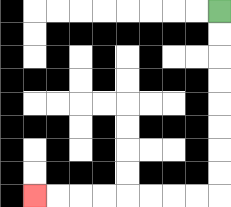{'start': '[9, 0]', 'end': '[1, 8]', 'path_directions': 'D,D,D,D,D,D,D,D,L,L,L,L,L,L,L,L', 'path_coordinates': '[[9, 0], [9, 1], [9, 2], [9, 3], [9, 4], [9, 5], [9, 6], [9, 7], [9, 8], [8, 8], [7, 8], [6, 8], [5, 8], [4, 8], [3, 8], [2, 8], [1, 8]]'}